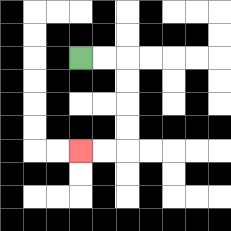{'start': '[3, 2]', 'end': '[3, 6]', 'path_directions': 'R,R,D,D,D,D,L,L', 'path_coordinates': '[[3, 2], [4, 2], [5, 2], [5, 3], [5, 4], [5, 5], [5, 6], [4, 6], [3, 6]]'}